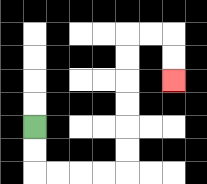{'start': '[1, 5]', 'end': '[7, 3]', 'path_directions': 'D,D,R,R,R,R,U,U,U,U,U,U,R,R,D,D', 'path_coordinates': '[[1, 5], [1, 6], [1, 7], [2, 7], [3, 7], [4, 7], [5, 7], [5, 6], [5, 5], [5, 4], [5, 3], [5, 2], [5, 1], [6, 1], [7, 1], [7, 2], [7, 3]]'}